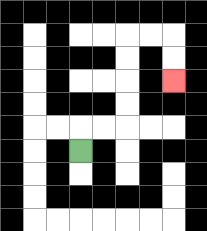{'start': '[3, 6]', 'end': '[7, 3]', 'path_directions': 'U,R,R,U,U,U,U,R,R,D,D', 'path_coordinates': '[[3, 6], [3, 5], [4, 5], [5, 5], [5, 4], [5, 3], [5, 2], [5, 1], [6, 1], [7, 1], [7, 2], [7, 3]]'}